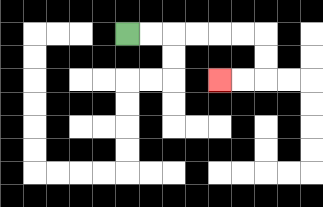{'start': '[5, 1]', 'end': '[9, 3]', 'path_directions': 'R,R,R,R,R,R,D,D,L,L', 'path_coordinates': '[[5, 1], [6, 1], [7, 1], [8, 1], [9, 1], [10, 1], [11, 1], [11, 2], [11, 3], [10, 3], [9, 3]]'}